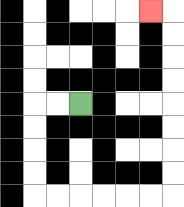{'start': '[3, 4]', 'end': '[6, 0]', 'path_directions': 'L,L,D,D,D,D,R,R,R,R,R,R,U,U,U,U,U,U,U,U,L', 'path_coordinates': '[[3, 4], [2, 4], [1, 4], [1, 5], [1, 6], [1, 7], [1, 8], [2, 8], [3, 8], [4, 8], [5, 8], [6, 8], [7, 8], [7, 7], [7, 6], [7, 5], [7, 4], [7, 3], [7, 2], [7, 1], [7, 0], [6, 0]]'}